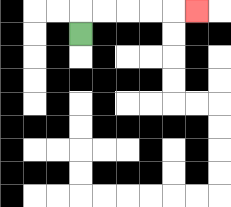{'start': '[3, 1]', 'end': '[8, 0]', 'path_directions': 'U,R,R,R,R,R', 'path_coordinates': '[[3, 1], [3, 0], [4, 0], [5, 0], [6, 0], [7, 0], [8, 0]]'}